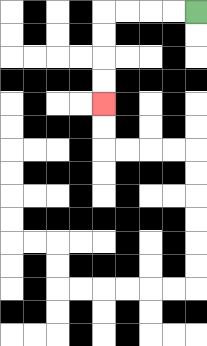{'start': '[8, 0]', 'end': '[4, 4]', 'path_directions': 'L,L,L,L,D,D,D,D', 'path_coordinates': '[[8, 0], [7, 0], [6, 0], [5, 0], [4, 0], [4, 1], [4, 2], [4, 3], [4, 4]]'}